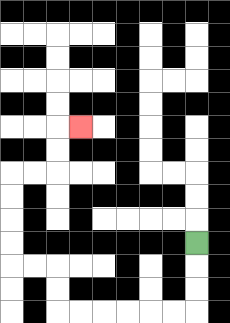{'start': '[8, 10]', 'end': '[3, 5]', 'path_directions': 'D,D,D,L,L,L,L,L,L,U,U,L,L,U,U,U,U,R,R,U,U,R', 'path_coordinates': '[[8, 10], [8, 11], [8, 12], [8, 13], [7, 13], [6, 13], [5, 13], [4, 13], [3, 13], [2, 13], [2, 12], [2, 11], [1, 11], [0, 11], [0, 10], [0, 9], [0, 8], [0, 7], [1, 7], [2, 7], [2, 6], [2, 5], [3, 5]]'}